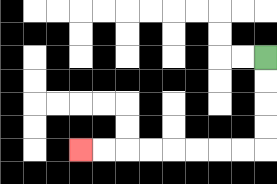{'start': '[11, 2]', 'end': '[3, 6]', 'path_directions': 'D,D,D,D,L,L,L,L,L,L,L,L', 'path_coordinates': '[[11, 2], [11, 3], [11, 4], [11, 5], [11, 6], [10, 6], [9, 6], [8, 6], [7, 6], [6, 6], [5, 6], [4, 6], [3, 6]]'}